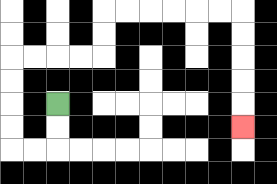{'start': '[2, 4]', 'end': '[10, 5]', 'path_directions': 'D,D,L,L,U,U,U,U,R,R,R,R,U,U,R,R,R,R,R,R,D,D,D,D,D', 'path_coordinates': '[[2, 4], [2, 5], [2, 6], [1, 6], [0, 6], [0, 5], [0, 4], [0, 3], [0, 2], [1, 2], [2, 2], [3, 2], [4, 2], [4, 1], [4, 0], [5, 0], [6, 0], [7, 0], [8, 0], [9, 0], [10, 0], [10, 1], [10, 2], [10, 3], [10, 4], [10, 5]]'}